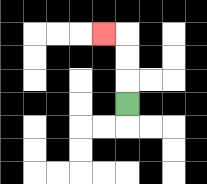{'start': '[5, 4]', 'end': '[4, 1]', 'path_directions': 'U,U,U,L', 'path_coordinates': '[[5, 4], [5, 3], [5, 2], [5, 1], [4, 1]]'}